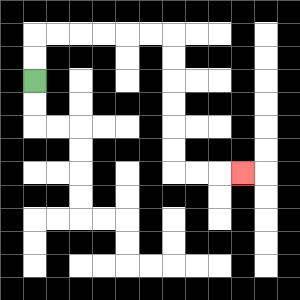{'start': '[1, 3]', 'end': '[10, 7]', 'path_directions': 'U,U,R,R,R,R,R,R,D,D,D,D,D,D,R,R,R', 'path_coordinates': '[[1, 3], [1, 2], [1, 1], [2, 1], [3, 1], [4, 1], [5, 1], [6, 1], [7, 1], [7, 2], [7, 3], [7, 4], [7, 5], [7, 6], [7, 7], [8, 7], [9, 7], [10, 7]]'}